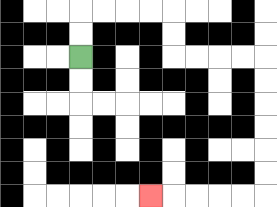{'start': '[3, 2]', 'end': '[6, 8]', 'path_directions': 'U,U,R,R,R,R,D,D,R,R,R,R,D,D,D,D,D,D,L,L,L,L,L', 'path_coordinates': '[[3, 2], [3, 1], [3, 0], [4, 0], [5, 0], [6, 0], [7, 0], [7, 1], [7, 2], [8, 2], [9, 2], [10, 2], [11, 2], [11, 3], [11, 4], [11, 5], [11, 6], [11, 7], [11, 8], [10, 8], [9, 8], [8, 8], [7, 8], [6, 8]]'}